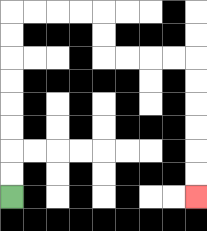{'start': '[0, 8]', 'end': '[8, 8]', 'path_directions': 'U,U,U,U,U,U,U,U,R,R,R,R,D,D,R,R,R,R,D,D,D,D,D,D', 'path_coordinates': '[[0, 8], [0, 7], [0, 6], [0, 5], [0, 4], [0, 3], [0, 2], [0, 1], [0, 0], [1, 0], [2, 0], [3, 0], [4, 0], [4, 1], [4, 2], [5, 2], [6, 2], [7, 2], [8, 2], [8, 3], [8, 4], [8, 5], [8, 6], [8, 7], [8, 8]]'}